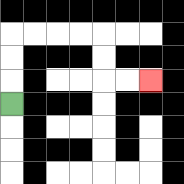{'start': '[0, 4]', 'end': '[6, 3]', 'path_directions': 'U,U,U,R,R,R,R,D,D,R,R', 'path_coordinates': '[[0, 4], [0, 3], [0, 2], [0, 1], [1, 1], [2, 1], [3, 1], [4, 1], [4, 2], [4, 3], [5, 3], [6, 3]]'}